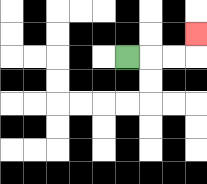{'start': '[5, 2]', 'end': '[8, 1]', 'path_directions': 'R,R,R,U', 'path_coordinates': '[[5, 2], [6, 2], [7, 2], [8, 2], [8, 1]]'}